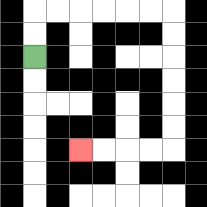{'start': '[1, 2]', 'end': '[3, 6]', 'path_directions': 'U,U,R,R,R,R,R,R,D,D,D,D,D,D,L,L,L,L', 'path_coordinates': '[[1, 2], [1, 1], [1, 0], [2, 0], [3, 0], [4, 0], [5, 0], [6, 0], [7, 0], [7, 1], [7, 2], [7, 3], [7, 4], [7, 5], [7, 6], [6, 6], [5, 6], [4, 6], [3, 6]]'}